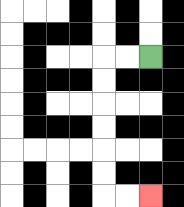{'start': '[6, 2]', 'end': '[6, 8]', 'path_directions': 'L,L,D,D,D,D,D,D,R,R', 'path_coordinates': '[[6, 2], [5, 2], [4, 2], [4, 3], [4, 4], [4, 5], [4, 6], [4, 7], [4, 8], [5, 8], [6, 8]]'}